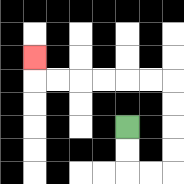{'start': '[5, 5]', 'end': '[1, 2]', 'path_directions': 'D,D,R,R,U,U,U,U,L,L,L,L,L,L,U', 'path_coordinates': '[[5, 5], [5, 6], [5, 7], [6, 7], [7, 7], [7, 6], [7, 5], [7, 4], [7, 3], [6, 3], [5, 3], [4, 3], [3, 3], [2, 3], [1, 3], [1, 2]]'}